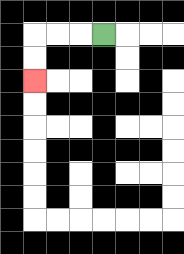{'start': '[4, 1]', 'end': '[1, 3]', 'path_directions': 'L,L,L,D,D', 'path_coordinates': '[[4, 1], [3, 1], [2, 1], [1, 1], [1, 2], [1, 3]]'}